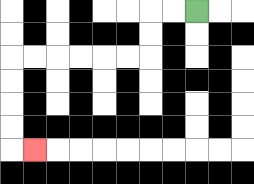{'start': '[8, 0]', 'end': '[1, 6]', 'path_directions': 'L,L,D,D,L,L,L,L,L,L,D,D,D,D,R', 'path_coordinates': '[[8, 0], [7, 0], [6, 0], [6, 1], [6, 2], [5, 2], [4, 2], [3, 2], [2, 2], [1, 2], [0, 2], [0, 3], [0, 4], [0, 5], [0, 6], [1, 6]]'}